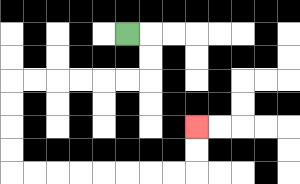{'start': '[5, 1]', 'end': '[8, 5]', 'path_directions': 'R,D,D,L,L,L,L,L,L,D,D,D,D,R,R,R,R,R,R,R,R,U,U', 'path_coordinates': '[[5, 1], [6, 1], [6, 2], [6, 3], [5, 3], [4, 3], [3, 3], [2, 3], [1, 3], [0, 3], [0, 4], [0, 5], [0, 6], [0, 7], [1, 7], [2, 7], [3, 7], [4, 7], [5, 7], [6, 7], [7, 7], [8, 7], [8, 6], [8, 5]]'}